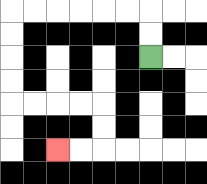{'start': '[6, 2]', 'end': '[2, 6]', 'path_directions': 'U,U,L,L,L,L,L,L,D,D,D,D,R,R,R,R,D,D,L,L', 'path_coordinates': '[[6, 2], [6, 1], [6, 0], [5, 0], [4, 0], [3, 0], [2, 0], [1, 0], [0, 0], [0, 1], [0, 2], [0, 3], [0, 4], [1, 4], [2, 4], [3, 4], [4, 4], [4, 5], [4, 6], [3, 6], [2, 6]]'}